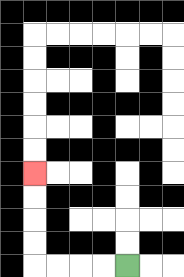{'start': '[5, 11]', 'end': '[1, 7]', 'path_directions': 'L,L,L,L,U,U,U,U', 'path_coordinates': '[[5, 11], [4, 11], [3, 11], [2, 11], [1, 11], [1, 10], [1, 9], [1, 8], [1, 7]]'}